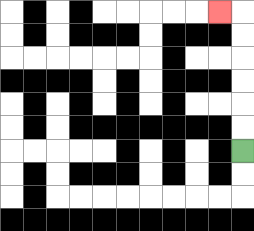{'start': '[10, 6]', 'end': '[9, 0]', 'path_directions': 'U,U,U,U,U,U,L', 'path_coordinates': '[[10, 6], [10, 5], [10, 4], [10, 3], [10, 2], [10, 1], [10, 0], [9, 0]]'}